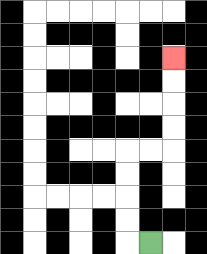{'start': '[6, 10]', 'end': '[7, 2]', 'path_directions': 'L,U,U,U,U,R,R,U,U,U,U', 'path_coordinates': '[[6, 10], [5, 10], [5, 9], [5, 8], [5, 7], [5, 6], [6, 6], [7, 6], [7, 5], [7, 4], [7, 3], [7, 2]]'}